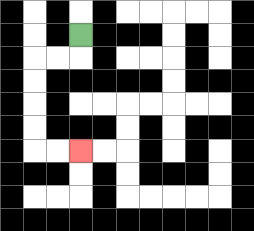{'start': '[3, 1]', 'end': '[3, 6]', 'path_directions': 'D,L,L,D,D,D,D,R,R', 'path_coordinates': '[[3, 1], [3, 2], [2, 2], [1, 2], [1, 3], [1, 4], [1, 5], [1, 6], [2, 6], [3, 6]]'}